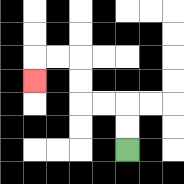{'start': '[5, 6]', 'end': '[1, 3]', 'path_directions': 'U,U,L,L,U,U,L,L,D', 'path_coordinates': '[[5, 6], [5, 5], [5, 4], [4, 4], [3, 4], [3, 3], [3, 2], [2, 2], [1, 2], [1, 3]]'}